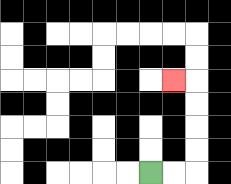{'start': '[6, 7]', 'end': '[7, 3]', 'path_directions': 'R,R,U,U,U,U,L', 'path_coordinates': '[[6, 7], [7, 7], [8, 7], [8, 6], [8, 5], [8, 4], [8, 3], [7, 3]]'}